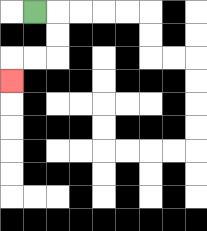{'start': '[1, 0]', 'end': '[0, 3]', 'path_directions': 'R,D,D,L,L,D', 'path_coordinates': '[[1, 0], [2, 0], [2, 1], [2, 2], [1, 2], [0, 2], [0, 3]]'}